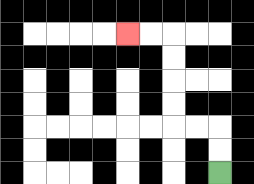{'start': '[9, 7]', 'end': '[5, 1]', 'path_directions': 'U,U,L,L,U,U,U,U,L,L', 'path_coordinates': '[[9, 7], [9, 6], [9, 5], [8, 5], [7, 5], [7, 4], [7, 3], [7, 2], [7, 1], [6, 1], [5, 1]]'}